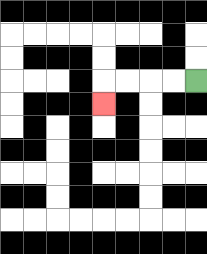{'start': '[8, 3]', 'end': '[4, 4]', 'path_directions': 'L,L,L,L,D', 'path_coordinates': '[[8, 3], [7, 3], [6, 3], [5, 3], [4, 3], [4, 4]]'}